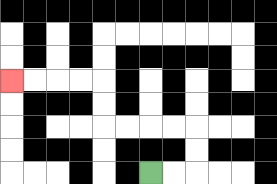{'start': '[6, 7]', 'end': '[0, 3]', 'path_directions': 'R,R,U,U,L,L,L,L,U,U,L,L,L,L', 'path_coordinates': '[[6, 7], [7, 7], [8, 7], [8, 6], [8, 5], [7, 5], [6, 5], [5, 5], [4, 5], [4, 4], [4, 3], [3, 3], [2, 3], [1, 3], [0, 3]]'}